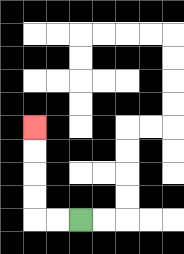{'start': '[3, 9]', 'end': '[1, 5]', 'path_directions': 'L,L,U,U,U,U', 'path_coordinates': '[[3, 9], [2, 9], [1, 9], [1, 8], [1, 7], [1, 6], [1, 5]]'}